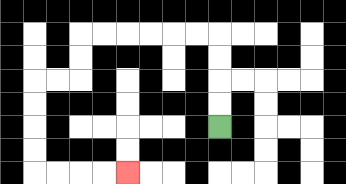{'start': '[9, 5]', 'end': '[5, 7]', 'path_directions': 'U,U,U,U,L,L,L,L,L,L,D,D,L,L,D,D,D,D,R,R,R,R', 'path_coordinates': '[[9, 5], [9, 4], [9, 3], [9, 2], [9, 1], [8, 1], [7, 1], [6, 1], [5, 1], [4, 1], [3, 1], [3, 2], [3, 3], [2, 3], [1, 3], [1, 4], [1, 5], [1, 6], [1, 7], [2, 7], [3, 7], [4, 7], [5, 7]]'}